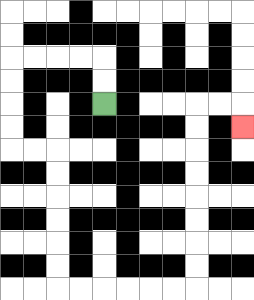{'start': '[4, 4]', 'end': '[10, 5]', 'path_directions': 'U,U,L,L,L,L,D,D,D,D,R,R,D,D,D,D,D,D,R,R,R,R,R,R,U,U,U,U,U,U,U,U,R,R,D', 'path_coordinates': '[[4, 4], [4, 3], [4, 2], [3, 2], [2, 2], [1, 2], [0, 2], [0, 3], [0, 4], [0, 5], [0, 6], [1, 6], [2, 6], [2, 7], [2, 8], [2, 9], [2, 10], [2, 11], [2, 12], [3, 12], [4, 12], [5, 12], [6, 12], [7, 12], [8, 12], [8, 11], [8, 10], [8, 9], [8, 8], [8, 7], [8, 6], [8, 5], [8, 4], [9, 4], [10, 4], [10, 5]]'}